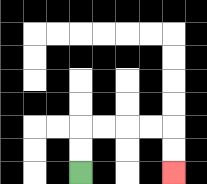{'start': '[3, 7]', 'end': '[7, 7]', 'path_directions': 'U,U,R,R,R,R,D,D', 'path_coordinates': '[[3, 7], [3, 6], [3, 5], [4, 5], [5, 5], [6, 5], [7, 5], [7, 6], [7, 7]]'}